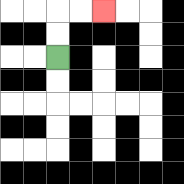{'start': '[2, 2]', 'end': '[4, 0]', 'path_directions': 'U,U,R,R', 'path_coordinates': '[[2, 2], [2, 1], [2, 0], [3, 0], [4, 0]]'}